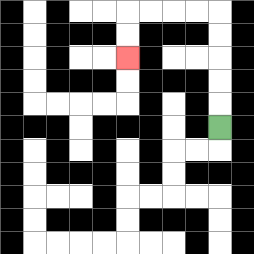{'start': '[9, 5]', 'end': '[5, 2]', 'path_directions': 'U,U,U,U,U,L,L,L,L,D,D', 'path_coordinates': '[[9, 5], [9, 4], [9, 3], [9, 2], [9, 1], [9, 0], [8, 0], [7, 0], [6, 0], [5, 0], [5, 1], [5, 2]]'}